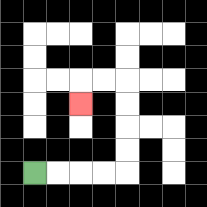{'start': '[1, 7]', 'end': '[3, 4]', 'path_directions': 'R,R,R,R,U,U,U,U,L,L,D', 'path_coordinates': '[[1, 7], [2, 7], [3, 7], [4, 7], [5, 7], [5, 6], [5, 5], [5, 4], [5, 3], [4, 3], [3, 3], [3, 4]]'}